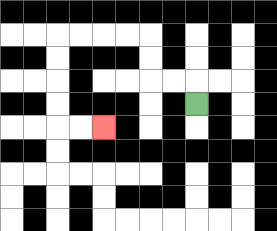{'start': '[8, 4]', 'end': '[4, 5]', 'path_directions': 'U,L,L,U,U,L,L,L,L,D,D,D,D,R,R', 'path_coordinates': '[[8, 4], [8, 3], [7, 3], [6, 3], [6, 2], [6, 1], [5, 1], [4, 1], [3, 1], [2, 1], [2, 2], [2, 3], [2, 4], [2, 5], [3, 5], [4, 5]]'}